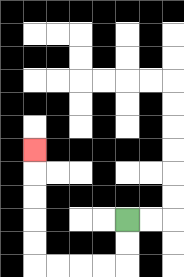{'start': '[5, 9]', 'end': '[1, 6]', 'path_directions': 'D,D,L,L,L,L,U,U,U,U,U', 'path_coordinates': '[[5, 9], [5, 10], [5, 11], [4, 11], [3, 11], [2, 11], [1, 11], [1, 10], [1, 9], [1, 8], [1, 7], [1, 6]]'}